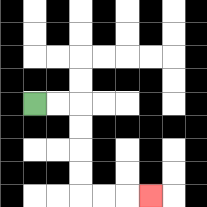{'start': '[1, 4]', 'end': '[6, 8]', 'path_directions': 'R,R,D,D,D,D,R,R,R', 'path_coordinates': '[[1, 4], [2, 4], [3, 4], [3, 5], [3, 6], [3, 7], [3, 8], [4, 8], [5, 8], [6, 8]]'}